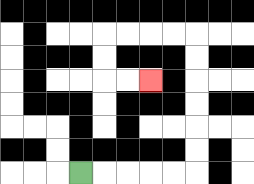{'start': '[3, 7]', 'end': '[6, 3]', 'path_directions': 'R,R,R,R,R,U,U,U,U,U,U,L,L,L,L,D,D,R,R', 'path_coordinates': '[[3, 7], [4, 7], [5, 7], [6, 7], [7, 7], [8, 7], [8, 6], [8, 5], [8, 4], [8, 3], [8, 2], [8, 1], [7, 1], [6, 1], [5, 1], [4, 1], [4, 2], [4, 3], [5, 3], [6, 3]]'}